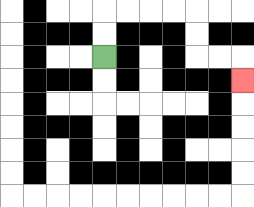{'start': '[4, 2]', 'end': '[10, 3]', 'path_directions': 'U,U,R,R,R,R,D,D,R,R,D', 'path_coordinates': '[[4, 2], [4, 1], [4, 0], [5, 0], [6, 0], [7, 0], [8, 0], [8, 1], [8, 2], [9, 2], [10, 2], [10, 3]]'}